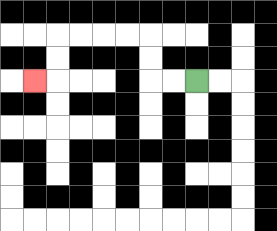{'start': '[8, 3]', 'end': '[1, 3]', 'path_directions': 'L,L,U,U,L,L,L,L,D,D,L', 'path_coordinates': '[[8, 3], [7, 3], [6, 3], [6, 2], [6, 1], [5, 1], [4, 1], [3, 1], [2, 1], [2, 2], [2, 3], [1, 3]]'}